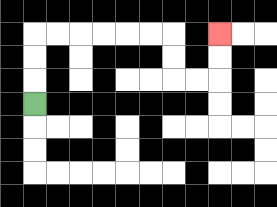{'start': '[1, 4]', 'end': '[9, 1]', 'path_directions': 'U,U,U,R,R,R,R,R,R,D,D,R,R,U,U', 'path_coordinates': '[[1, 4], [1, 3], [1, 2], [1, 1], [2, 1], [3, 1], [4, 1], [5, 1], [6, 1], [7, 1], [7, 2], [7, 3], [8, 3], [9, 3], [9, 2], [9, 1]]'}